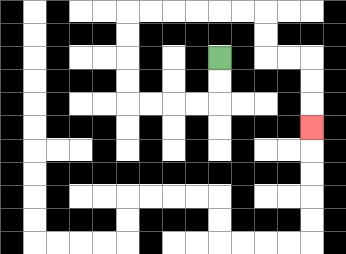{'start': '[9, 2]', 'end': '[13, 5]', 'path_directions': 'D,D,L,L,L,L,U,U,U,U,R,R,R,R,R,R,D,D,R,R,D,D,D', 'path_coordinates': '[[9, 2], [9, 3], [9, 4], [8, 4], [7, 4], [6, 4], [5, 4], [5, 3], [5, 2], [5, 1], [5, 0], [6, 0], [7, 0], [8, 0], [9, 0], [10, 0], [11, 0], [11, 1], [11, 2], [12, 2], [13, 2], [13, 3], [13, 4], [13, 5]]'}